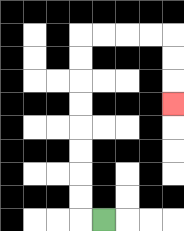{'start': '[4, 9]', 'end': '[7, 4]', 'path_directions': 'L,U,U,U,U,U,U,U,U,R,R,R,R,D,D,D', 'path_coordinates': '[[4, 9], [3, 9], [3, 8], [3, 7], [3, 6], [3, 5], [3, 4], [3, 3], [3, 2], [3, 1], [4, 1], [5, 1], [6, 1], [7, 1], [7, 2], [7, 3], [7, 4]]'}